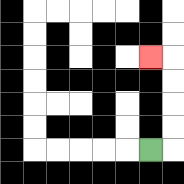{'start': '[6, 6]', 'end': '[6, 2]', 'path_directions': 'R,U,U,U,U,L', 'path_coordinates': '[[6, 6], [7, 6], [7, 5], [7, 4], [7, 3], [7, 2], [6, 2]]'}